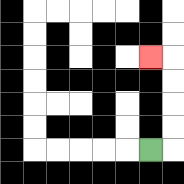{'start': '[6, 6]', 'end': '[6, 2]', 'path_directions': 'R,U,U,U,U,L', 'path_coordinates': '[[6, 6], [7, 6], [7, 5], [7, 4], [7, 3], [7, 2], [6, 2]]'}